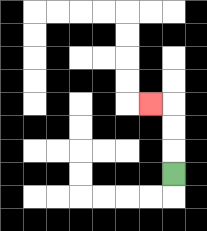{'start': '[7, 7]', 'end': '[6, 4]', 'path_directions': 'U,U,U,L', 'path_coordinates': '[[7, 7], [7, 6], [7, 5], [7, 4], [6, 4]]'}